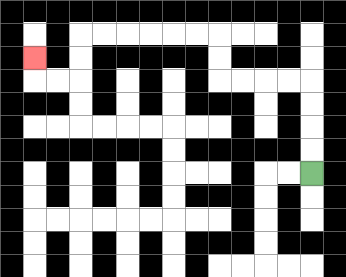{'start': '[13, 7]', 'end': '[1, 2]', 'path_directions': 'U,U,U,U,L,L,L,L,U,U,L,L,L,L,L,L,D,D,L,L,U', 'path_coordinates': '[[13, 7], [13, 6], [13, 5], [13, 4], [13, 3], [12, 3], [11, 3], [10, 3], [9, 3], [9, 2], [9, 1], [8, 1], [7, 1], [6, 1], [5, 1], [4, 1], [3, 1], [3, 2], [3, 3], [2, 3], [1, 3], [1, 2]]'}